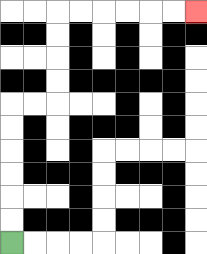{'start': '[0, 10]', 'end': '[8, 0]', 'path_directions': 'U,U,U,U,U,U,R,R,U,U,U,U,R,R,R,R,R,R', 'path_coordinates': '[[0, 10], [0, 9], [0, 8], [0, 7], [0, 6], [0, 5], [0, 4], [1, 4], [2, 4], [2, 3], [2, 2], [2, 1], [2, 0], [3, 0], [4, 0], [5, 0], [6, 0], [7, 0], [8, 0]]'}